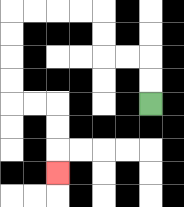{'start': '[6, 4]', 'end': '[2, 7]', 'path_directions': 'U,U,L,L,U,U,L,L,L,L,D,D,D,D,R,R,D,D,D', 'path_coordinates': '[[6, 4], [6, 3], [6, 2], [5, 2], [4, 2], [4, 1], [4, 0], [3, 0], [2, 0], [1, 0], [0, 0], [0, 1], [0, 2], [0, 3], [0, 4], [1, 4], [2, 4], [2, 5], [2, 6], [2, 7]]'}